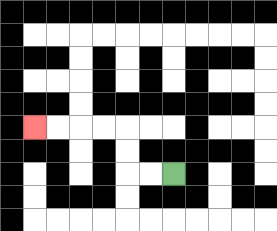{'start': '[7, 7]', 'end': '[1, 5]', 'path_directions': 'L,L,U,U,L,L,L,L', 'path_coordinates': '[[7, 7], [6, 7], [5, 7], [5, 6], [5, 5], [4, 5], [3, 5], [2, 5], [1, 5]]'}